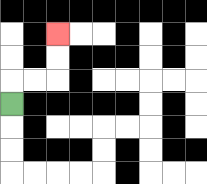{'start': '[0, 4]', 'end': '[2, 1]', 'path_directions': 'U,R,R,U,U', 'path_coordinates': '[[0, 4], [0, 3], [1, 3], [2, 3], [2, 2], [2, 1]]'}